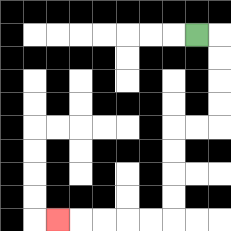{'start': '[8, 1]', 'end': '[2, 9]', 'path_directions': 'R,D,D,D,D,L,L,D,D,D,D,L,L,L,L,L', 'path_coordinates': '[[8, 1], [9, 1], [9, 2], [9, 3], [9, 4], [9, 5], [8, 5], [7, 5], [7, 6], [7, 7], [7, 8], [7, 9], [6, 9], [5, 9], [4, 9], [3, 9], [2, 9]]'}